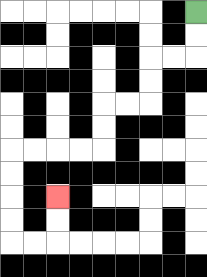{'start': '[8, 0]', 'end': '[2, 8]', 'path_directions': 'D,D,L,L,D,D,L,L,D,D,L,L,L,L,D,D,D,D,R,R,U,U', 'path_coordinates': '[[8, 0], [8, 1], [8, 2], [7, 2], [6, 2], [6, 3], [6, 4], [5, 4], [4, 4], [4, 5], [4, 6], [3, 6], [2, 6], [1, 6], [0, 6], [0, 7], [0, 8], [0, 9], [0, 10], [1, 10], [2, 10], [2, 9], [2, 8]]'}